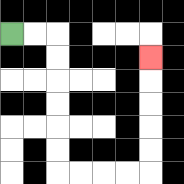{'start': '[0, 1]', 'end': '[6, 2]', 'path_directions': 'R,R,D,D,D,D,D,D,R,R,R,R,U,U,U,U,U', 'path_coordinates': '[[0, 1], [1, 1], [2, 1], [2, 2], [2, 3], [2, 4], [2, 5], [2, 6], [2, 7], [3, 7], [4, 7], [5, 7], [6, 7], [6, 6], [6, 5], [6, 4], [6, 3], [6, 2]]'}